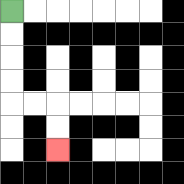{'start': '[0, 0]', 'end': '[2, 6]', 'path_directions': 'D,D,D,D,R,R,D,D', 'path_coordinates': '[[0, 0], [0, 1], [0, 2], [0, 3], [0, 4], [1, 4], [2, 4], [2, 5], [2, 6]]'}